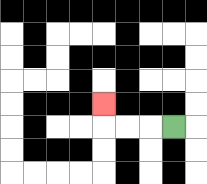{'start': '[7, 5]', 'end': '[4, 4]', 'path_directions': 'L,L,L,U', 'path_coordinates': '[[7, 5], [6, 5], [5, 5], [4, 5], [4, 4]]'}